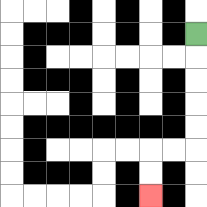{'start': '[8, 1]', 'end': '[6, 8]', 'path_directions': 'D,D,D,D,D,L,L,D,D', 'path_coordinates': '[[8, 1], [8, 2], [8, 3], [8, 4], [8, 5], [8, 6], [7, 6], [6, 6], [6, 7], [6, 8]]'}